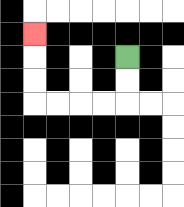{'start': '[5, 2]', 'end': '[1, 1]', 'path_directions': 'D,D,L,L,L,L,U,U,U', 'path_coordinates': '[[5, 2], [5, 3], [5, 4], [4, 4], [3, 4], [2, 4], [1, 4], [1, 3], [1, 2], [1, 1]]'}